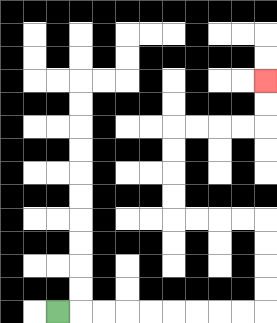{'start': '[2, 13]', 'end': '[11, 3]', 'path_directions': 'R,R,R,R,R,R,R,R,R,U,U,U,U,L,L,L,L,U,U,U,U,R,R,R,R,U,U', 'path_coordinates': '[[2, 13], [3, 13], [4, 13], [5, 13], [6, 13], [7, 13], [8, 13], [9, 13], [10, 13], [11, 13], [11, 12], [11, 11], [11, 10], [11, 9], [10, 9], [9, 9], [8, 9], [7, 9], [7, 8], [7, 7], [7, 6], [7, 5], [8, 5], [9, 5], [10, 5], [11, 5], [11, 4], [11, 3]]'}